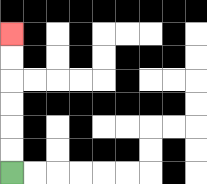{'start': '[0, 7]', 'end': '[0, 1]', 'path_directions': 'U,U,U,U,U,U', 'path_coordinates': '[[0, 7], [0, 6], [0, 5], [0, 4], [0, 3], [0, 2], [0, 1]]'}